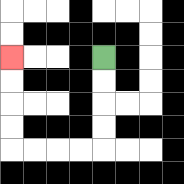{'start': '[4, 2]', 'end': '[0, 2]', 'path_directions': 'D,D,D,D,L,L,L,L,U,U,U,U', 'path_coordinates': '[[4, 2], [4, 3], [4, 4], [4, 5], [4, 6], [3, 6], [2, 6], [1, 6], [0, 6], [0, 5], [0, 4], [0, 3], [0, 2]]'}